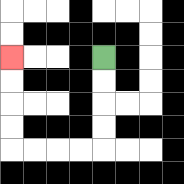{'start': '[4, 2]', 'end': '[0, 2]', 'path_directions': 'D,D,D,D,L,L,L,L,U,U,U,U', 'path_coordinates': '[[4, 2], [4, 3], [4, 4], [4, 5], [4, 6], [3, 6], [2, 6], [1, 6], [0, 6], [0, 5], [0, 4], [0, 3], [0, 2]]'}